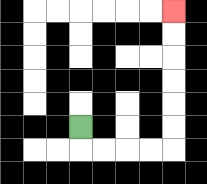{'start': '[3, 5]', 'end': '[7, 0]', 'path_directions': 'D,R,R,R,R,U,U,U,U,U,U', 'path_coordinates': '[[3, 5], [3, 6], [4, 6], [5, 6], [6, 6], [7, 6], [7, 5], [7, 4], [7, 3], [7, 2], [7, 1], [7, 0]]'}